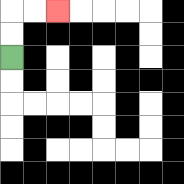{'start': '[0, 2]', 'end': '[2, 0]', 'path_directions': 'U,U,R,R', 'path_coordinates': '[[0, 2], [0, 1], [0, 0], [1, 0], [2, 0]]'}